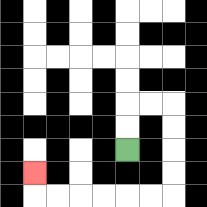{'start': '[5, 6]', 'end': '[1, 7]', 'path_directions': 'U,U,R,R,D,D,D,D,L,L,L,L,L,L,U', 'path_coordinates': '[[5, 6], [5, 5], [5, 4], [6, 4], [7, 4], [7, 5], [7, 6], [7, 7], [7, 8], [6, 8], [5, 8], [4, 8], [3, 8], [2, 8], [1, 8], [1, 7]]'}